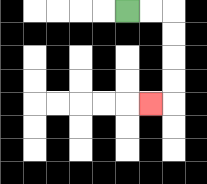{'start': '[5, 0]', 'end': '[6, 4]', 'path_directions': 'R,R,D,D,D,D,L', 'path_coordinates': '[[5, 0], [6, 0], [7, 0], [7, 1], [7, 2], [7, 3], [7, 4], [6, 4]]'}